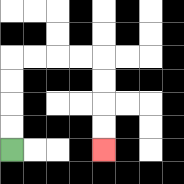{'start': '[0, 6]', 'end': '[4, 6]', 'path_directions': 'U,U,U,U,R,R,R,R,D,D,D,D', 'path_coordinates': '[[0, 6], [0, 5], [0, 4], [0, 3], [0, 2], [1, 2], [2, 2], [3, 2], [4, 2], [4, 3], [4, 4], [4, 5], [4, 6]]'}